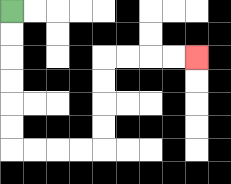{'start': '[0, 0]', 'end': '[8, 2]', 'path_directions': 'D,D,D,D,D,D,R,R,R,R,U,U,U,U,R,R,R,R', 'path_coordinates': '[[0, 0], [0, 1], [0, 2], [0, 3], [0, 4], [0, 5], [0, 6], [1, 6], [2, 6], [3, 6], [4, 6], [4, 5], [4, 4], [4, 3], [4, 2], [5, 2], [6, 2], [7, 2], [8, 2]]'}